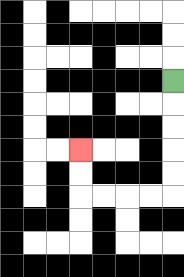{'start': '[7, 3]', 'end': '[3, 6]', 'path_directions': 'D,D,D,D,D,L,L,L,L,U,U', 'path_coordinates': '[[7, 3], [7, 4], [7, 5], [7, 6], [7, 7], [7, 8], [6, 8], [5, 8], [4, 8], [3, 8], [3, 7], [3, 6]]'}